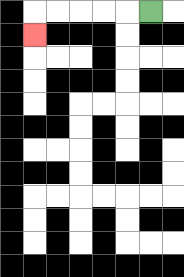{'start': '[6, 0]', 'end': '[1, 1]', 'path_directions': 'L,L,L,L,L,D', 'path_coordinates': '[[6, 0], [5, 0], [4, 0], [3, 0], [2, 0], [1, 0], [1, 1]]'}